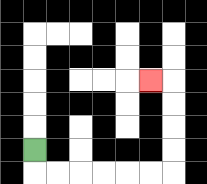{'start': '[1, 6]', 'end': '[6, 3]', 'path_directions': 'D,R,R,R,R,R,R,U,U,U,U,L', 'path_coordinates': '[[1, 6], [1, 7], [2, 7], [3, 7], [4, 7], [5, 7], [6, 7], [7, 7], [7, 6], [7, 5], [7, 4], [7, 3], [6, 3]]'}